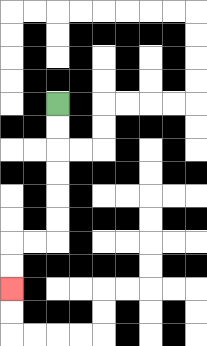{'start': '[2, 4]', 'end': '[0, 12]', 'path_directions': 'D,D,D,D,D,D,L,L,D,D', 'path_coordinates': '[[2, 4], [2, 5], [2, 6], [2, 7], [2, 8], [2, 9], [2, 10], [1, 10], [0, 10], [0, 11], [0, 12]]'}